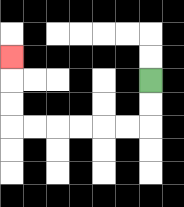{'start': '[6, 3]', 'end': '[0, 2]', 'path_directions': 'D,D,L,L,L,L,L,L,U,U,U', 'path_coordinates': '[[6, 3], [6, 4], [6, 5], [5, 5], [4, 5], [3, 5], [2, 5], [1, 5], [0, 5], [0, 4], [0, 3], [0, 2]]'}